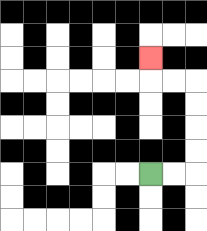{'start': '[6, 7]', 'end': '[6, 2]', 'path_directions': 'R,R,U,U,U,U,L,L,U', 'path_coordinates': '[[6, 7], [7, 7], [8, 7], [8, 6], [8, 5], [8, 4], [8, 3], [7, 3], [6, 3], [6, 2]]'}